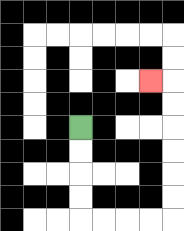{'start': '[3, 5]', 'end': '[6, 3]', 'path_directions': 'D,D,D,D,R,R,R,R,U,U,U,U,U,U,L', 'path_coordinates': '[[3, 5], [3, 6], [3, 7], [3, 8], [3, 9], [4, 9], [5, 9], [6, 9], [7, 9], [7, 8], [7, 7], [7, 6], [7, 5], [7, 4], [7, 3], [6, 3]]'}